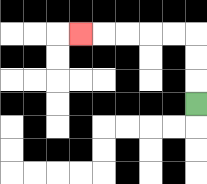{'start': '[8, 4]', 'end': '[3, 1]', 'path_directions': 'U,U,U,L,L,L,L,L', 'path_coordinates': '[[8, 4], [8, 3], [8, 2], [8, 1], [7, 1], [6, 1], [5, 1], [4, 1], [3, 1]]'}